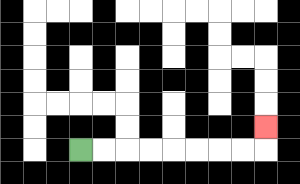{'start': '[3, 6]', 'end': '[11, 5]', 'path_directions': 'R,R,R,R,R,R,R,R,U', 'path_coordinates': '[[3, 6], [4, 6], [5, 6], [6, 6], [7, 6], [8, 6], [9, 6], [10, 6], [11, 6], [11, 5]]'}